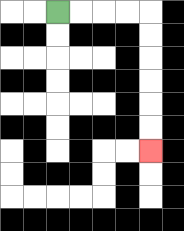{'start': '[2, 0]', 'end': '[6, 6]', 'path_directions': 'R,R,R,R,D,D,D,D,D,D', 'path_coordinates': '[[2, 0], [3, 0], [4, 0], [5, 0], [6, 0], [6, 1], [6, 2], [6, 3], [6, 4], [6, 5], [6, 6]]'}